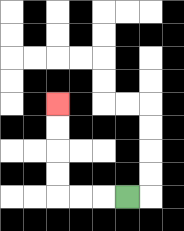{'start': '[5, 8]', 'end': '[2, 4]', 'path_directions': 'L,L,L,U,U,U,U', 'path_coordinates': '[[5, 8], [4, 8], [3, 8], [2, 8], [2, 7], [2, 6], [2, 5], [2, 4]]'}